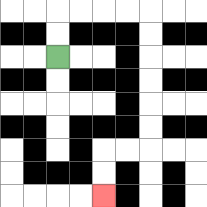{'start': '[2, 2]', 'end': '[4, 8]', 'path_directions': 'U,U,R,R,R,R,D,D,D,D,D,D,L,L,D,D', 'path_coordinates': '[[2, 2], [2, 1], [2, 0], [3, 0], [4, 0], [5, 0], [6, 0], [6, 1], [6, 2], [6, 3], [6, 4], [6, 5], [6, 6], [5, 6], [4, 6], [4, 7], [4, 8]]'}